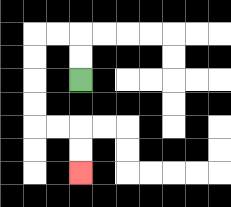{'start': '[3, 3]', 'end': '[3, 7]', 'path_directions': 'U,U,L,L,D,D,D,D,R,R,D,D', 'path_coordinates': '[[3, 3], [3, 2], [3, 1], [2, 1], [1, 1], [1, 2], [1, 3], [1, 4], [1, 5], [2, 5], [3, 5], [3, 6], [3, 7]]'}